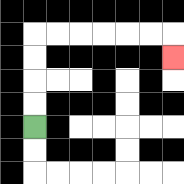{'start': '[1, 5]', 'end': '[7, 2]', 'path_directions': 'U,U,U,U,R,R,R,R,R,R,D', 'path_coordinates': '[[1, 5], [1, 4], [1, 3], [1, 2], [1, 1], [2, 1], [3, 1], [4, 1], [5, 1], [6, 1], [7, 1], [7, 2]]'}